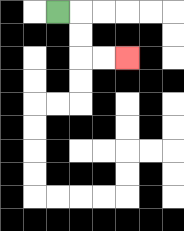{'start': '[2, 0]', 'end': '[5, 2]', 'path_directions': 'R,D,D,R,R', 'path_coordinates': '[[2, 0], [3, 0], [3, 1], [3, 2], [4, 2], [5, 2]]'}